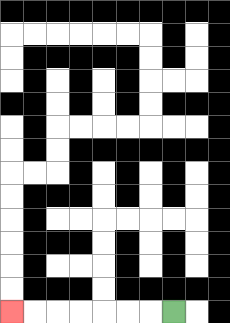{'start': '[7, 13]', 'end': '[0, 13]', 'path_directions': 'L,L,L,L,L,L,L', 'path_coordinates': '[[7, 13], [6, 13], [5, 13], [4, 13], [3, 13], [2, 13], [1, 13], [0, 13]]'}